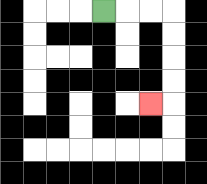{'start': '[4, 0]', 'end': '[6, 4]', 'path_directions': 'R,R,R,D,D,D,D,L', 'path_coordinates': '[[4, 0], [5, 0], [6, 0], [7, 0], [7, 1], [7, 2], [7, 3], [7, 4], [6, 4]]'}